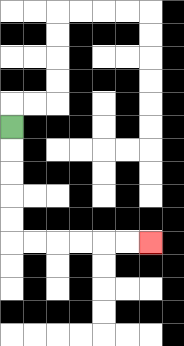{'start': '[0, 5]', 'end': '[6, 10]', 'path_directions': 'D,D,D,D,D,R,R,R,R,R,R', 'path_coordinates': '[[0, 5], [0, 6], [0, 7], [0, 8], [0, 9], [0, 10], [1, 10], [2, 10], [3, 10], [4, 10], [5, 10], [6, 10]]'}